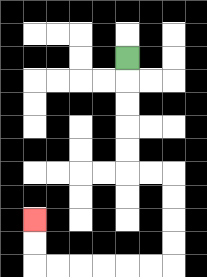{'start': '[5, 2]', 'end': '[1, 9]', 'path_directions': 'D,D,D,D,D,R,R,D,D,D,D,L,L,L,L,L,L,U,U', 'path_coordinates': '[[5, 2], [5, 3], [5, 4], [5, 5], [5, 6], [5, 7], [6, 7], [7, 7], [7, 8], [7, 9], [7, 10], [7, 11], [6, 11], [5, 11], [4, 11], [3, 11], [2, 11], [1, 11], [1, 10], [1, 9]]'}